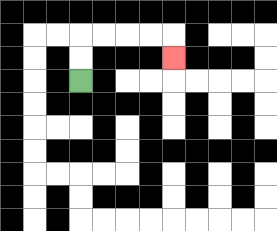{'start': '[3, 3]', 'end': '[7, 2]', 'path_directions': 'U,U,R,R,R,R,D', 'path_coordinates': '[[3, 3], [3, 2], [3, 1], [4, 1], [5, 1], [6, 1], [7, 1], [7, 2]]'}